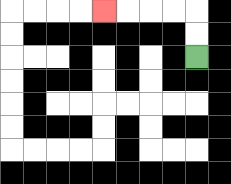{'start': '[8, 2]', 'end': '[4, 0]', 'path_directions': 'U,U,L,L,L,L', 'path_coordinates': '[[8, 2], [8, 1], [8, 0], [7, 0], [6, 0], [5, 0], [4, 0]]'}